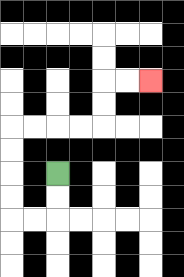{'start': '[2, 7]', 'end': '[6, 3]', 'path_directions': 'D,D,L,L,U,U,U,U,R,R,R,R,U,U,R,R', 'path_coordinates': '[[2, 7], [2, 8], [2, 9], [1, 9], [0, 9], [0, 8], [0, 7], [0, 6], [0, 5], [1, 5], [2, 5], [3, 5], [4, 5], [4, 4], [4, 3], [5, 3], [6, 3]]'}